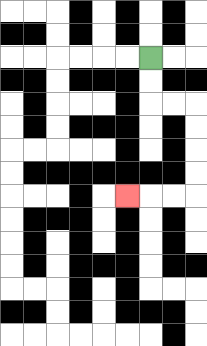{'start': '[6, 2]', 'end': '[5, 8]', 'path_directions': 'D,D,R,R,D,D,D,D,L,L,L', 'path_coordinates': '[[6, 2], [6, 3], [6, 4], [7, 4], [8, 4], [8, 5], [8, 6], [8, 7], [8, 8], [7, 8], [6, 8], [5, 8]]'}